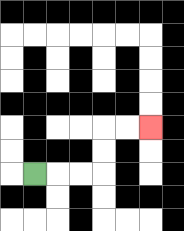{'start': '[1, 7]', 'end': '[6, 5]', 'path_directions': 'R,R,R,U,U,R,R', 'path_coordinates': '[[1, 7], [2, 7], [3, 7], [4, 7], [4, 6], [4, 5], [5, 5], [6, 5]]'}